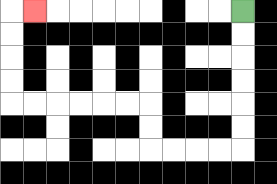{'start': '[10, 0]', 'end': '[1, 0]', 'path_directions': 'D,D,D,D,D,D,L,L,L,L,U,U,L,L,L,L,L,L,U,U,U,U,R', 'path_coordinates': '[[10, 0], [10, 1], [10, 2], [10, 3], [10, 4], [10, 5], [10, 6], [9, 6], [8, 6], [7, 6], [6, 6], [6, 5], [6, 4], [5, 4], [4, 4], [3, 4], [2, 4], [1, 4], [0, 4], [0, 3], [0, 2], [0, 1], [0, 0], [1, 0]]'}